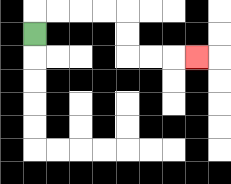{'start': '[1, 1]', 'end': '[8, 2]', 'path_directions': 'U,R,R,R,R,D,D,R,R,R', 'path_coordinates': '[[1, 1], [1, 0], [2, 0], [3, 0], [4, 0], [5, 0], [5, 1], [5, 2], [6, 2], [7, 2], [8, 2]]'}